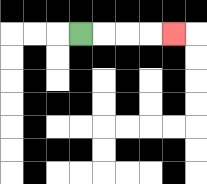{'start': '[3, 1]', 'end': '[7, 1]', 'path_directions': 'R,R,R,R', 'path_coordinates': '[[3, 1], [4, 1], [5, 1], [6, 1], [7, 1]]'}